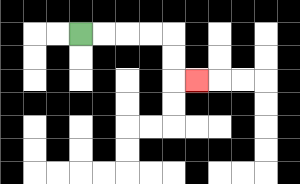{'start': '[3, 1]', 'end': '[8, 3]', 'path_directions': 'R,R,R,R,D,D,R', 'path_coordinates': '[[3, 1], [4, 1], [5, 1], [6, 1], [7, 1], [7, 2], [7, 3], [8, 3]]'}